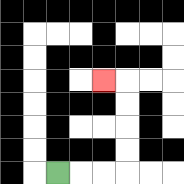{'start': '[2, 7]', 'end': '[4, 3]', 'path_directions': 'R,R,R,U,U,U,U,L', 'path_coordinates': '[[2, 7], [3, 7], [4, 7], [5, 7], [5, 6], [5, 5], [5, 4], [5, 3], [4, 3]]'}